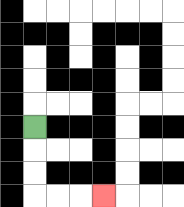{'start': '[1, 5]', 'end': '[4, 8]', 'path_directions': 'D,D,D,R,R,R', 'path_coordinates': '[[1, 5], [1, 6], [1, 7], [1, 8], [2, 8], [3, 8], [4, 8]]'}